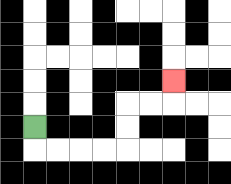{'start': '[1, 5]', 'end': '[7, 3]', 'path_directions': 'D,R,R,R,R,U,U,R,R,U', 'path_coordinates': '[[1, 5], [1, 6], [2, 6], [3, 6], [4, 6], [5, 6], [5, 5], [5, 4], [6, 4], [7, 4], [7, 3]]'}